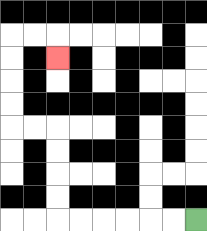{'start': '[8, 9]', 'end': '[2, 2]', 'path_directions': 'L,L,L,L,L,L,U,U,U,U,L,L,U,U,U,U,R,R,D', 'path_coordinates': '[[8, 9], [7, 9], [6, 9], [5, 9], [4, 9], [3, 9], [2, 9], [2, 8], [2, 7], [2, 6], [2, 5], [1, 5], [0, 5], [0, 4], [0, 3], [0, 2], [0, 1], [1, 1], [2, 1], [2, 2]]'}